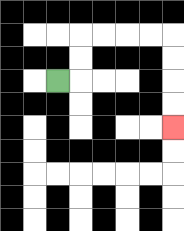{'start': '[2, 3]', 'end': '[7, 5]', 'path_directions': 'R,U,U,R,R,R,R,D,D,D,D', 'path_coordinates': '[[2, 3], [3, 3], [3, 2], [3, 1], [4, 1], [5, 1], [6, 1], [7, 1], [7, 2], [7, 3], [7, 4], [7, 5]]'}